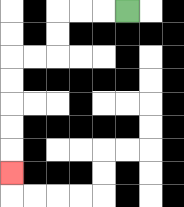{'start': '[5, 0]', 'end': '[0, 7]', 'path_directions': 'L,L,L,D,D,L,L,D,D,D,D,D', 'path_coordinates': '[[5, 0], [4, 0], [3, 0], [2, 0], [2, 1], [2, 2], [1, 2], [0, 2], [0, 3], [0, 4], [0, 5], [0, 6], [0, 7]]'}